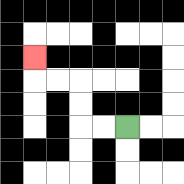{'start': '[5, 5]', 'end': '[1, 2]', 'path_directions': 'L,L,U,U,L,L,U', 'path_coordinates': '[[5, 5], [4, 5], [3, 5], [3, 4], [3, 3], [2, 3], [1, 3], [1, 2]]'}